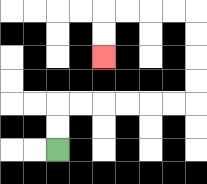{'start': '[2, 6]', 'end': '[4, 2]', 'path_directions': 'U,U,R,R,R,R,R,R,U,U,U,U,L,L,L,L,D,D', 'path_coordinates': '[[2, 6], [2, 5], [2, 4], [3, 4], [4, 4], [5, 4], [6, 4], [7, 4], [8, 4], [8, 3], [8, 2], [8, 1], [8, 0], [7, 0], [6, 0], [5, 0], [4, 0], [4, 1], [4, 2]]'}